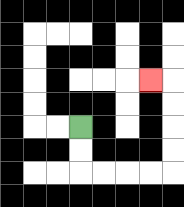{'start': '[3, 5]', 'end': '[6, 3]', 'path_directions': 'D,D,R,R,R,R,U,U,U,U,L', 'path_coordinates': '[[3, 5], [3, 6], [3, 7], [4, 7], [5, 7], [6, 7], [7, 7], [7, 6], [7, 5], [7, 4], [7, 3], [6, 3]]'}